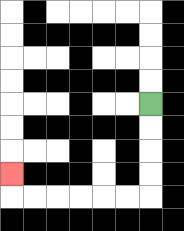{'start': '[6, 4]', 'end': '[0, 7]', 'path_directions': 'D,D,D,D,L,L,L,L,L,L,U', 'path_coordinates': '[[6, 4], [6, 5], [6, 6], [6, 7], [6, 8], [5, 8], [4, 8], [3, 8], [2, 8], [1, 8], [0, 8], [0, 7]]'}